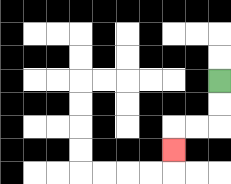{'start': '[9, 3]', 'end': '[7, 6]', 'path_directions': 'D,D,L,L,D', 'path_coordinates': '[[9, 3], [9, 4], [9, 5], [8, 5], [7, 5], [7, 6]]'}